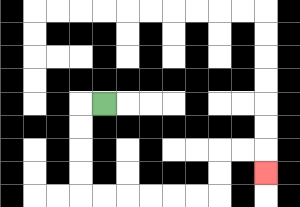{'start': '[4, 4]', 'end': '[11, 7]', 'path_directions': 'L,D,D,D,D,R,R,R,R,R,R,U,U,R,R,D', 'path_coordinates': '[[4, 4], [3, 4], [3, 5], [3, 6], [3, 7], [3, 8], [4, 8], [5, 8], [6, 8], [7, 8], [8, 8], [9, 8], [9, 7], [9, 6], [10, 6], [11, 6], [11, 7]]'}